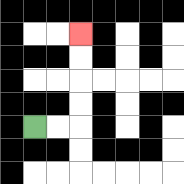{'start': '[1, 5]', 'end': '[3, 1]', 'path_directions': 'R,R,U,U,U,U', 'path_coordinates': '[[1, 5], [2, 5], [3, 5], [3, 4], [3, 3], [3, 2], [3, 1]]'}